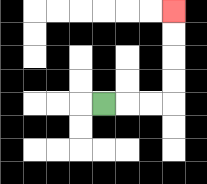{'start': '[4, 4]', 'end': '[7, 0]', 'path_directions': 'R,R,R,U,U,U,U', 'path_coordinates': '[[4, 4], [5, 4], [6, 4], [7, 4], [7, 3], [7, 2], [7, 1], [7, 0]]'}